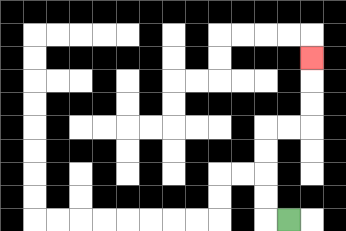{'start': '[12, 9]', 'end': '[13, 2]', 'path_directions': 'L,U,U,U,U,R,R,U,U,U', 'path_coordinates': '[[12, 9], [11, 9], [11, 8], [11, 7], [11, 6], [11, 5], [12, 5], [13, 5], [13, 4], [13, 3], [13, 2]]'}